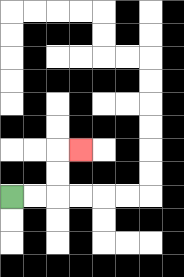{'start': '[0, 8]', 'end': '[3, 6]', 'path_directions': 'R,R,U,U,R', 'path_coordinates': '[[0, 8], [1, 8], [2, 8], [2, 7], [2, 6], [3, 6]]'}